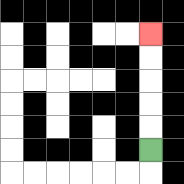{'start': '[6, 6]', 'end': '[6, 1]', 'path_directions': 'U,U,U,U,U', 'path_coordinates': '[[6, 6], [6, 5], [6, 4], [6, 3], [6, 2], [6, 1]]'}